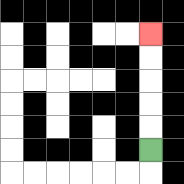{'start': '[6, 6]', 'end': '[6, 1]', 'path_directions': 'U,U,U,U,U', 'path_coordinates': '[[6, 6], [6, 5], [6, 4], [6, 3], [6, 2], [6, 1]]'}